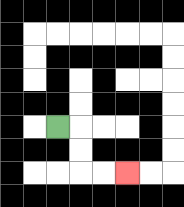{'start': '[2, 5]', 'end': '[5, 7]', 'path_directions': 'R,D,D,R,R', 'path_coordinates': '[[2, 5], [3, 5], [3, 6], [3, 7], [4, 7], [5, 7]]'}